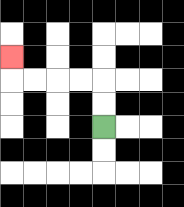{'start': '[4, 5]', 'end': '[0, 2]', 'path_directions': 'U,U,L,L,L,L,U', 'path_coordinates': '[[4, 5], [4, 4], [4, 3], [3, 3], [2, 3], [1, 3], [0, 3], [0, 2]]'}